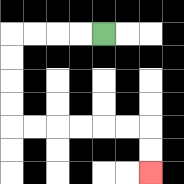{'start': '[4, 1]', 'end': '[6, 7]', 'path_directions': 'L,L,L,L,D,D,D,D,R,R,R,R,R,R,D,D', 'path_coordinates': '[[4, 1], [3, 1], [2, 1], [1, 1], [0, 1], [0, 2], [0, 3], [0, 4], [0, 5], [1, 5], [2, 5], [3, 5], [4, 5], [5, 5], [6, 5], [6, 6], [6, 7]]'}